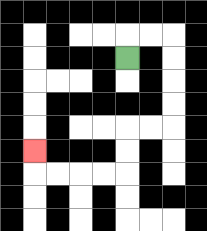{'start': '[5, 2]', 'end': '[1, 6]', 'path_directions': 'U,R,R,D,D,D,D,L,L,D,D,L,L,L,L,U', 'path_coordinates': '[[5, 2], [5, 1], [6, 1], [7, 1], [7, 2], [7, 3], [7, 4], [7, 5], [6, 5], [5, 5], [5, 6], [5, 7], [4, 7], [3, 7], [2, 7], [1, 7], [1, 6]]'}